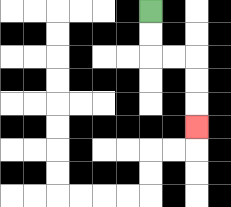{'start': '[6, 0]', 'end': '[8, 5]', 'path_directions': 'D,D,R,R,D,D,D', 'path_coordinates': '[[6, 0], [6, 1], [6, 2], [7, 2], [8, 2], [8, 3], [8, 4], [8, 5]]'}